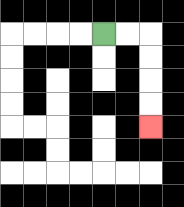{'start': '[4, 1]', 'end': '[6, 5]', 'path_directions': 'R,R,D,D,D,D', 'path_coordinates': '[[4, 1], [5, 1], [6, 1], [6, 2], [6, 3], [6, 4], [6, 5]]'}